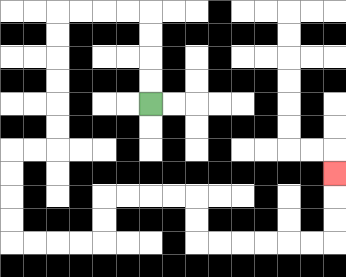{'start': '[6, 4]', 'end': '[14, 7]', 'path_directions': 'U,U,U,U,L,L,L,L,D,D,D,D,D,D,L,L,D,D,D,D,R,R,R,R,U,U,R,R,R,R,D,D,R,R,R,R,R,R,U,U,U', 'path_coordinates': '[[6, 4], [6, 3], [6, 2], [6, 1], [6, 0], [5, 0], [4, 0], [3, 0], [2, 0], [2, 1], [2, 2], [2, 3], [2, 4], [2, 5], [2, 6], [1, 6], [0, 6], [0, 7], [0, 8], [0, 9], [0, 10], [1, 10], [2, 10], [3, 10], [4, 10], [4, 9], [4, 8], [5, 8], [6, 8], [7, 8], [8, 8], [8, 9], [8, 10], [9, 10], [10, 10], [11, 10], [12, 10], [13, 10], [14, 10], [14, 9], [14, 8], [14, 7]]'}